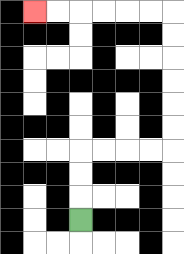{'start': '[3, 9]', 'end': '[1, 0]', 'path_directions': 'U,U,U,R,R,R,R,U,U,U,U,U,U,L,L,L,L,L,L', 'path_coordinates': '[[3, 9], [3, 8], [3, 7], [3, 6], [4, 6], [5, 6], [6, 6], [7, 6], [7, 5], [7, 4], [7, 3], [7, 2], [7, 1], [7, 0], [6, 0], [5, 0], [4, 0], [3, 0], [2, 0], [1, 0]]'}